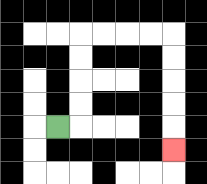{'start': '[2, 5]', 'end': '[7, 6]', 'path_directions': 'R,U,U,U,U,R,R,R,R,D,D,D,D,D', 'path_coordinates': '[[2, 5], [3, 5], [3, 4], [3, 3], [3, 2], [3, 1], [4, 1], [5, 1], [6, 1], [7, 1], [7, 2], [7, 3], [7, 4], [7, 5], [7, 6]]'}